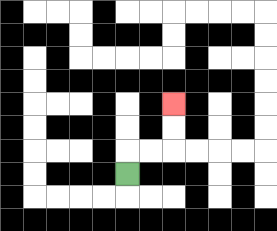{'start': '[5, 7]', 'end': '[7, 4]', 'path_directions': 'U,R,R,U,U', 'path_coordinates': '[[5, 7], [5, 6], [6, 6], [7, 6], [7, 5], [7, 4]]'}